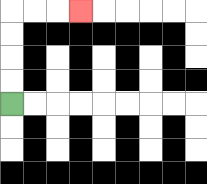{'start': '[0, 4]', 'end': '[3, 0]', 'path_directions': 'U,U,U,U,R,R,R', 'path_coordinates': '[[0, 4], [0, 3], [0, 2], [0, 1], [0, 0], [1, 0], [2, 0], [3, 0]]'}